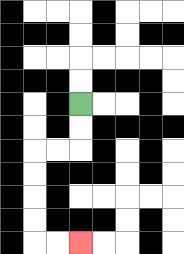{'start': '[3, 4]', 'end': '[3, 10]', 'path_directions': 'D,D,L,L,D,D,D,D,R,R', 'path_coordinates': '[[3, 4], [3, 5], [3, 6], [2, 6], [1, 6], [1, 7], [1, 8], [1, 9], [1, 10], [2, 10], [3, 10]]'}